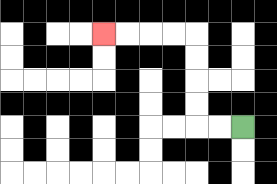{'start': '[10, 5]', 'end': '[4, 1]', 'path_directions': 'L,L,U,U,U,U,L,L,L,L', 'path_coordinates': '[[10, 5], [9, 5], [8, 5], [8, 4], [8, 3], [8, 2], [8, 1], [7, 1], [6, 1], [5, 1], [4, 1]]'}